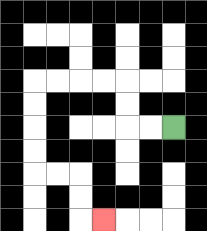{'start': '[7, 5]', 'end': '[4, 9]', 'path_directions': 'L,L,U,U,L,L,L,L,D,D,D,D,R,R,D,D,R', 'path_coordinates': '[[7, 5], [6, 5], [5, 5], [5, 4], [5, 3], [4, 3], [3, 3], [2, 3], [1, 3], [1, 4], [1, 5], [1, 6], [1, 7], [2, 7], [3, 7], [3, 8], [3, 9], [4, 9]]'}